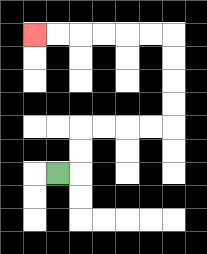{'start': '[2, 7]', 'end': '[1, 1]', 'path_directions': 'R,U,U,R,R,R,R,U,U,U,U,L,L,L,L,L,L', 'path_coordinates': '[[2, 7], [3, 7], [3, 6], [3, 5], [4, 5], [5, 5], [6, 5], [7, 5], [7, 4], [7, 3], [7, 2], [7, 1], [6, 1], [5, 1], [4, 1], [3, 1], [2, 1], [1, 1]]'}